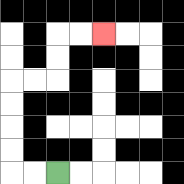{'start': '[2, 7]', 'end': '[4, 1]', 'path_directions': 'L,L,U,U,U,U,R,R,U,U,R,R', 'path_coordinates': '[[2, 7], [1, 7], [0, 7], [0, 6], [0, 5], [0, 4], [0, 3], [1, 3], [2, 3], [2, 2], [2, 1], [3, 1], [4, 1]]'}